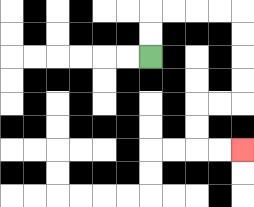{'start': '[6, 2]', 'end': '[10, 6]', 'path_directions': 'U,U,R,R,R,R,D,D,D,D,L,L,D,D,R,R', 'path_coordinates': '[[6, 2], [6, 1], [6, 0], [7, 0], [8, 0], [9, 0], [10, 0], [10, 1], [10, 2], [10, 3], [10, 4], [9, 4], [8, 4], [8, 5], [8, 6], [9, 6], [10, 6]]'}